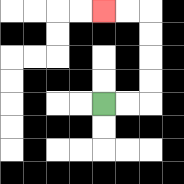{'start': '[4, 4]', 'end': '[4, 0]', 'path_directions': 'R,R,U,U,U,U,L,L', 'path_coordinates': '[[4, 4], [5, 4], [6, 4], [6, 3], [6, 2], [6, 1], [6, 0], [5, 0], [4, 0]]'}